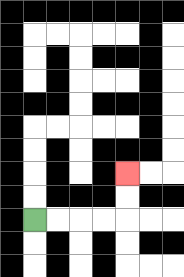{'start': '[1, 9]', 'end': '[5, 7]', 'path_directions': 'R,R,R,R,U,U', 'path_coordinates': '[[1, 9], [2, 9], [3, 9], [4, 9], [5, 9], [5, 8], [5, 7]]'}